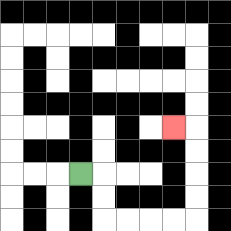{'start': '[3, 7]', 'end': '[7, 5]', 'path_directions': 'R,D,D,R,R,R,R,U,U,U,U,L', 'path_coordinates': '[[3, 7], [4, 7], [4, 8], [4, 9], [5, 9], [6, 9], [7, 9], [8, 9], [8, 8], [8, 7], [8, 6], [8, 5], [7, 5]]'}